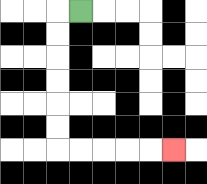{'start': '[3, 0]', 'end': '[7, 6]', 'path_directions': 'L,D,D,D,D,D,D,R,R,R,R,R', 'path_coordinates': '[[3, 0], [2, 0], [2, 1], [2, 2], [2, 3], [2, 4], [2, 5], [2, 6], [3, 6], [4, 6], [5, 6], [6, 6], [7, 6]]'}